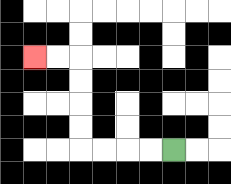{'start': '[7, 6]', 'end': '[1, 2]', 'path_directions': 'L,L,L,L,U,U,U,U,L,L', 'path_coordinates': '[[7, 6], [6, 6], [5, 6], [4, 6], [3, 6], [3, 5], [3, 4], [3, 3], [3, 2], [2, 2], [1, 2]]'}